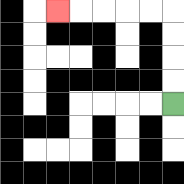{'start': '[7, 4]', 'end': '[2, 0]', 'path_directions': 'U,U,U,U,L,L,L,L,L', 'path_coordinates': '[[7, 4], [7, 3], [7, 2], [7, 1], [7, 0], [6, 0], [5, 0], [4, 0], [3, 0], [2, 0]]'}